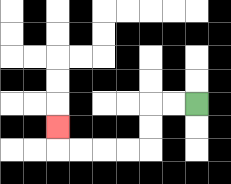{'start': '[8, 4]', 'end': '[2, 5]', 'path_directions': 'L,L,D,D,L,L,L,L,U', 'path_coordinates': '[[8, 4], [7, 4], [6, 4], [6, 5], [6, 6], [5, 6], [4, 6], [3, 6], [2, 6], [2, 5]]'}